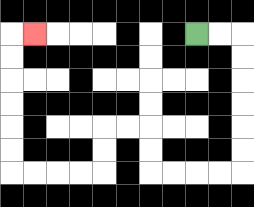{'start': '[8, 1]', 'end': '[1, 1]', 'path_directions': 'R,R,D,D,D,D,D,D,L,L,L,L,U,U,L,L,D,D,L,L,L,L,U,U,U,U,U,U,R', 'path_coordinates': '[[8, 1], [9, 1], [10, 1], [10, 2], [10, 3], [10, 4], [10, 5], [10, 6], [10, 7], [9, 7], [8, 7], [7, 7], [6, 7], [6, 6], [6, 5], [5, 5], [4, 5], [4, 6], [4, 7], [3, 7], [2, 7], [1, 7], [0, 7], [0, 6], [0, 5], [0, 4], [0, 3], [0, 2], [0, 1], [1, 1]]'}